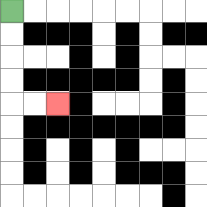{'start': '[0, 0]', 'end': '[2, 4]', 'path_directions': 'D,D,D,D,R,R', 'path_coordinates': '[[0, 0], [0, 1], [0, 2], [0, 3], [0, 4], [1, 4], [2, 4]]'}